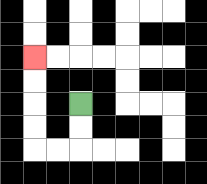{'start': '[3, 4]', 'end': '[1, 2]', 'path_directions': 'D,D,L,L,U,U,U,U', 'path_coordinates': '[[3, 4], [3, 5], [3, 6], [2, 6], [1, 6], [1, 5], [1, 4], [1, 3], [1, 2]]'}